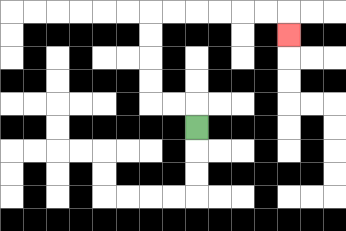{'start': '[8, 5]', 'end': '[12, 1]', 'path_directions': 'U,L,L,U,U,U,U,R,R,R,R,R,R,D', 'path_coordinates': '[[8, 5], [8, 4], [7, 4], [6, 4], [6, 3], [6, 2], [6, 1], [6, 0], [7, 0], [8, 0], [9, 0], [10, 0], [11, 0], [12, 0], [12, 1]]'}